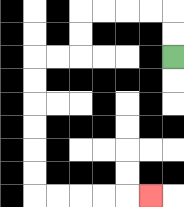{'start': '[7, 2]', 'end': '[6, 8]', 'path_directions': 'U,U,L,L,L,L,D,D,L,L,D,D,D,D,D,D,R,R,R,R,R', 'path_coordinates': '[[7, 2], [7, 1], [7, 0], [6, 0], [5, 0], [4, 0], [3, 0], [3, 1], [3, 2], [2, 2], [1, 2], [1, 3], [1, 4], [1, 5], [1, 6], [1, 7], [1, 8], [2, 8], [3, 8], [4, 8], [5, 8], [6, 8]]'}